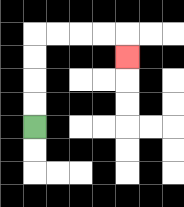{'start': '[1, 5]', 'end': '[5, 2]', 'path_directions': 'U,U,U,U,R,R,R,R,D', 'path_coordinates': '[[1, 5], [1, 4], [1, 3], [1, 2], [1, 1], [2, 1], [3, 1], [4, 1], [5, 1], [5, 2]]'}